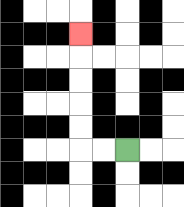{'start': '[5, 6]', 'end': '[3, 1]', 'path_directions': 'L,L,U,U,U,U,U', 'path_coordinates': '[[5, 6], [4, 6], [3, 6], [3, 5], [3, 4], [3, 3], [3, 2], [3, 1]]'}